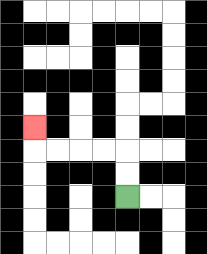{'start': '[5, 8]', 'end': '[1, 5]', 'path_directions': 'U,U,L,L,L,L,U', 'path_coordinates': '[[5, 8], [5, 7], [5, 6], [4, 6], [3, 6], [2, 6], [1, 6], [1, 5]]'}